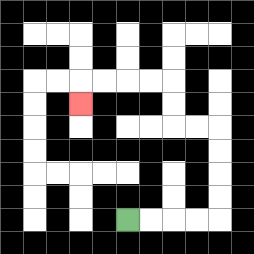{'start': '[5, 9]', 'end': '[3, 4]', 'path_directions': 'R,R,R,R,U,U,U,U,L,L,U,U,L,L,L,L,D', 'path_coordinates': '[[5, 9], [6, 9], [7, 9], [8, 9], [9, 9], [9, 8], [9, 7], [9, 6], [9, 5], [8, 5], [7, 5], [7, 4], [7, 3], [6, 3], [5, 3], [4, 3], [3, 3], [3, 4]]'}